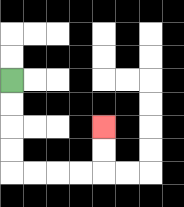{'start': '[0, 3]', 'end': '[4, 5]', 'path_directions': 'D,D,D,D,R,R,R,R,U,U', 'path_coordinates': '[[0, 3], [0, 4], [0, 5], [0, 6], [0, 7], [1, 7], [2, 7], [3, 7], [4, 7], [4, 6], [4, 5]]'}